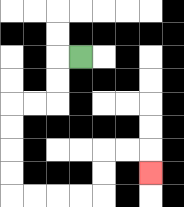{'start': '[3, 2]', 'end': '[6, 7]', 'path_directions': 'L,D,D,L,L,D,D,D,D,R,R,R,R,U,U,R,R,D', 'path_coordinates': '[[3, 2], [2, 2], [2, 3], [2, 4], [1, 4], [0, 4], [0, 5], [0, 6], [0, 7], [0, 8], [1, 8], [2, 8], [3, 8], [4, 8], [4, 7], [4, 6], [5, 6], [6, 6], [6, 7]]'}